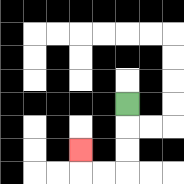{'start': '[5, 4]', 'end': '[3, 6]', 'path_directions': 'D,D,D,L,L,U', 'path_coordinates': '[[5, 4], [5, 5], [5, 6], [5, 7], [4, 7], [3, 7], [3, 6]]'}